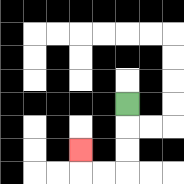{'start': '[5, 4]', 'end': '[3, 6]', 'path_directions': 'D,D,D,L,L,U', 'path_coordinates': '[[5, 4], [5, 5], [5, 6], [5, 7], [4, 7], [3, 7], [3, 6]]'}